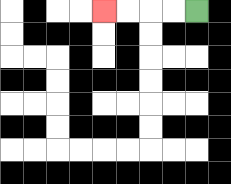{'start': '[8, 0]', 'end': '[4, 0]', 'path_directions': 'L,L,L,L', 'path_coordinates': '[[8, 0], [7, 0], [6, 0], [5, 0], [4, 0]]'}